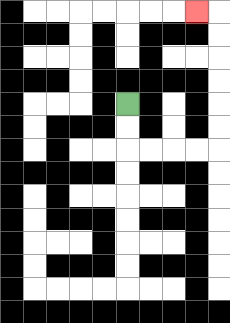{'start': '[5, 4]', 'end': '[8, 0]', 'path_directions': 'D,D,R,R,R,R,U,U,U,U,U,U,L', 'path_coordinates': '[[5, 4], [5, 5], [5, 6], [6, 6], [7, 6], [8, 6], [9, 6], [9, 5], [9, 4], [9, 3], [9, 2], [9, 1], [9, 0], [8, 0]]'}